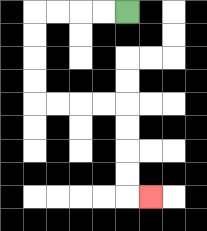{'start': '[5, 0]', 'end': '[6, 8]', 'path_directions': 'L,L,L,L,D,D,D,D,R,R,R,R,D,D,D,D,R', 'path_coordinates': '[[5, 0], [4, 0], [3, 0], [2, 0], [1, 0], [1, 1], [1, 2], [1, 3], [1, 4], [2, 4], [3, 4], [4, 4], [5, 4], [5, 5], [5, 6], [5, 7], [5, 8], [6, 8]]'}